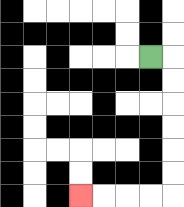{'start': '[6, 2]', 'end': '[3, 8]', 'path_directions': 'R,D,D,D,D,D,D,L,L,L,L', 'path_coordinates': '[[6, 2], [7, 2], [7, 3], [7, 4], [7, 5], [7, 6], [7, 7], [7, 8], [6, 8], [5, 8], [4, 8], [3, 8]]'}